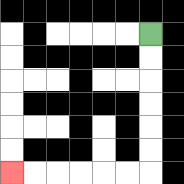{'start': '[6, 1]', 'end': '[0, 7]', 'path_directions': 'D,D,D,D,D,D,L,L,L,L,L,L', 'path_coordinates': '[[6, 1], [6, 2], [6, 3], [6, 4], [6, 5], [6, 6], [6, 7], [5, 7], [4, 7], [3, 7], [2, 7], [1, 7], [0, 7]]'}